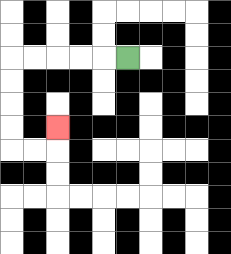{'start': '[5, 2]', 'end': '[2, 5]', 'path_directions': 'L,L,L,L,L,D,D,D,D,R,R,U', 'path_coordinates': '[[5, 2], [4, 2], [3, 2], [2, 2], [1, 2], [0, 2], [0, 3], [0, 4], [0, 5], [0, 6], [1, 6], [2, 6], [2, 5]]'}